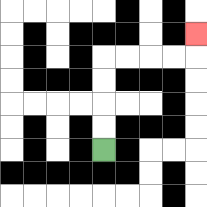{'start': '[4, 6]', 'end': '[8, 1]', 'path_directions': 'U,U,U,U,R,R,R,R,U', 'path_coordinates': '[[4, 6], [4, 5], [4, 4], [4, 3], [4, 2], [5, 2], [6, 2], [7, 2], [8, 2], [8, 1]]'}